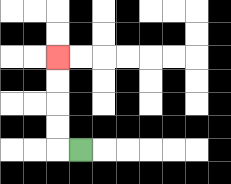{'start': '[3, 6]', 'end': '[2, 2]', 'path_directions': 'L,U,U,U,U', 'path_coordinates': '[[3, 6], [2, 6], [2, 5], [2, 4], [2, 3], [2, 2]]'}